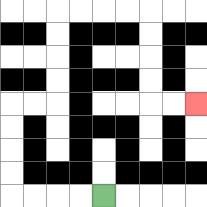{'start': '[4, 8]', 'end': '[8, 4]', 'path_directions': 'L,L,L,L,U,U,U,U,R,R,U,U,U,U,R,R,R,R,D,D,D,D,R,R', 'path_coordinates': '[[4, 8], [3, 8], [2, 8], [1, 8], [0, 8], [0, 7], [0, 6], [0, 5], [0, 4], [1, 4], [2, 4], [2, 3], [2, 2], [2, 1], [2, 0], [3, 0], [4, 0], [5, 0], [6, 0], [6, 1], [6, 2], [6, 3], [6, 4], [7, 4], [8, 4]]'}